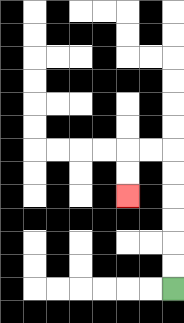{'start': '[7, 12]', 'end': '[5, 8]', 'path_directions': 'U,U,U,U,U,U,L,L,D,D', 'path_coordinates': '[[7, 12], [7, 11], [7, 10], [7, 9], [7, 8], [7, 7], [7, 6], [6, 6], [5, 6], [5, 7], [5, 8]]'}